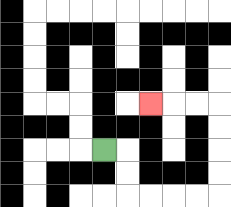{'start': '[4, 6]', 'end': '[6, 4]', 'path_directions': 'R,D,D,R,R,R,R,U,U,U,U,L,L,L', 'path_coordinates': '[[4, 6], [5, 6], [5, 7], [5, 8], [6, 8], [7, 8], [8, 8], [9, 8], [9, 7], [9, 6], [9, 5], [9, 4], [8, 4], [7, 4], [6, 4]]'}